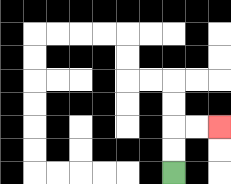{'start': '[7, 7]', 'end': '[9, 5]', 'path_directions': 'U,U,R,R', 'path_coordinates': '[[7, 7], [7, 6], [7, 5], [8, 5], [9, 5]]'}